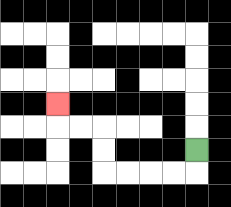{'start': '[8, 6]', 'end': '[2, 4]', 'path_directions': 'D,L,L,L,L,U,U,L,L,U', 'path_coordinates': '[[8, 6], [8, 7], [7, 7], [6, 7], [5, 7], [4, 7], [4, 6], [4, 5], [3, 5], [2, 5], [2, 4]]'}